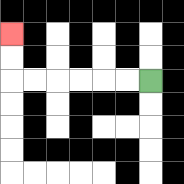{'start': '[6, 3]', 'end': '[0, 1]', 'path_directions': 'L,L,L,L,L,L,U,U', 'path_coordinates': '[[6, 3], [5, 3], [4, 3], [3, 3], [2, 3], [1, 3], [0, 3], [0, 2], [0, 1]]'}